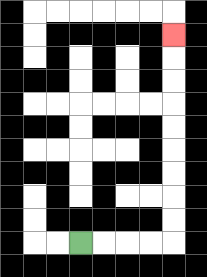{'start': '[3, 10]', 'end': '[7, 1]', 'path_directions': 'R,R,R,R,U,U,U,U,U,U,U,U,U', 'path_coordinates': '[[3, 10], [4, 10], [5, 10], [6, 10], [7, 10], [7, 9], [7, 8], [7, 7], [7, 6], [7, 5], [7, 4], [7, 3], [7, 2], [7, 1]]'}